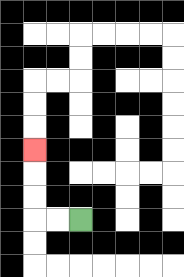{'start': '[3, 9]', 'end': '[1, 6]', 'path_directions': 'L,L,U,U,U', 'path_coordinates': '[[3, 9], [2, 9], [1, 9], [1, 8], [1, 7], [1, 6]]'}